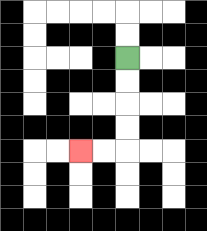{'start': '[5, 2]', 'end': '[3, 6]', 'path_directions': 'D,D,D,D,L,L', 'path_coordinates': '[[5, 2], [5, 3], [5, 4], [5, 5], [5, 6], [4, 6], [3, 6]]'}